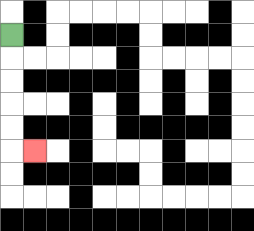{'start': '[0, 1]', 'end': '[1, 6]', 'path_directions': 'D,D,D,D,D,R', 'path_coordinates': '[[0, 1], [0, 2], [0, 3], [0, 4], [0, 5], [0, 6], [1, 6]]'}